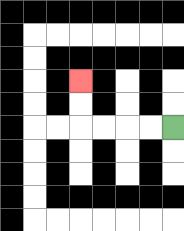{'start': '[7, 5]', 'end': '[3, 3]', 'path_directions': 'L,L,L,L,U,U', 'path_coordinates': '[[7, 5], [6, 5], [5, 5], [4, 5], [3, 5], [3, 4], [3, 3]]'}